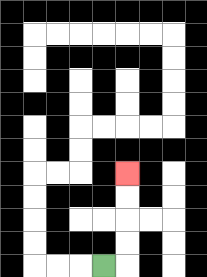{'start': '[4, 11]', 'end': '[5, 7]', 'path_directions': 'R,U,U,U,U', 'path_coordinates': '[[4, 11], [5, 11], [5, 10], [5, 9], [5, 8], [5, 7]]'}